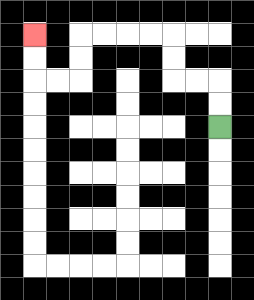{'start': '[9, 5]', 'end': '[1, 1]', 'path_directions': 'U,U,L,L,U,U,L,L,L,L,D,D,L,L,U,U', 'path_coordinates': '[[9, 5], [9, 4], [9, 3], [8, 3], [7, 3], [7, 2], [7, 1], [6, 1], [5, 1], [4, 1], [3, 1], [3, 2], [3, 3], [2, 3], [1, 3], [1, 2], [1, 1]]'}